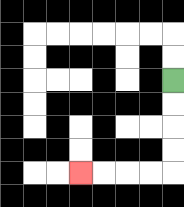{'start': '[7, 3]', 'end': '[3, 7]', 'path_directions': 'D,D,D,D,L,L,L,L', 'path_coordinates': '[[7, 3], [7, 4], [7, 5], [7, 6], [7, 7], [6, 7], [5, 7], [4, 7], [3, 7]]'}